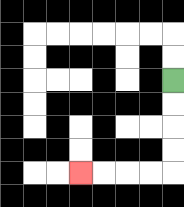{'start': '[7, 3]', 'end': '[3, 7]', 'path_directions': 'D,D,D,D,L,L,L,L', 'path_coordinates': '[[7, 3], [7, 4], [7, 5], [7, 6], [7, 7], [6, 7], [5, 7], [4, 7], [3, 7]]'}